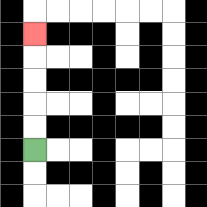{'start': '[1, 6]', 'end': '[1, 1]', 'path_directions': 'U,U,U,U,U', 'path_coordinates': '[[1, 6], [1, 5], [1, 4], [1, 3], [1, 2], [1, 1]]'}